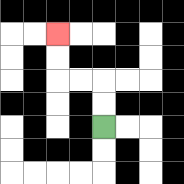{'start': '[4, 5]', 'end': '[2, 1]', 'path_directions': 'U,U,L,L,U,U', 'path_coordinates': '[[4, 5], [4, 4], [4, 3], [3, 3], [2, 3], [2, 2], [2, 1]]'}